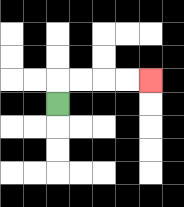{'start': '[2, 4]', 'end': '[6, 3]', 'path_directions': 'U,R,R,R,R', 'path_coordinates': '[[2, 4], [2, 3], [3, 3], [4, 3], [5, 3], [6, 3]]'}